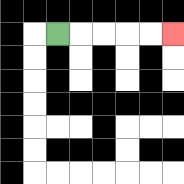{'start': '[2, 1]', 'end': '[7, 1]', 'path_directions': 'R,R,R,R,R', 'path_coordinates': '[[2, 1], [3, 1], [4, 1], [5, 1], [6, 1], [7, 1]]'}